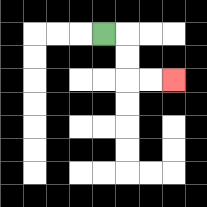{'start': '[4, 1]', 'end': '[7, 3]', 'path_directions': 'R,D,D,R,R', 'path_coordinates': '[[4, 1], [5, 1], [5, 2], [5, 3], [6, 3], [7, 3]]'}